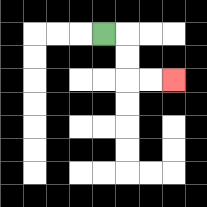{'start': '[4, 1]', 'end': '[7, 3]', 'path_directions': 'R,D,D,R,R', 'path_coordinates': '[[4, 1], [5, 1], [5, 2], [5, 3], [6, 3], [7, 3]]'}